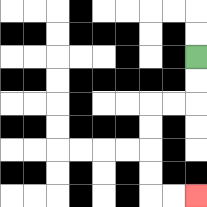{'start': '[8, 2]', 'end': '[8, 8]', 'path_directions': 'D,D,L,L,D,D,D,D,R,R', 'path_coordinates': '[[8, 2], [8, 3], [8, 4], [7, 4], [6, 4], [6, 5], [6, 6], [6, 7], [6, 8], [7, 8], [8, 8]]'}